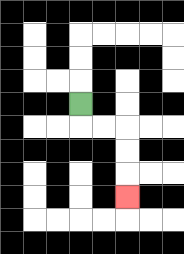{'start': '[3, 4]', 'end': '[5, 8]', 'path_directions': 'D,R,R,D,D,D', 'path_coordinates': '[[3, 4], [3, 5], [4, 5], [5, 5], [5, 6], [5, 7], [5, 8]]'}